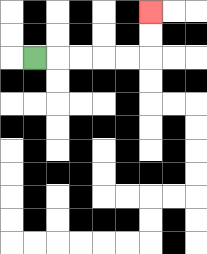{'start': '[1, 2]', 'end': '[6, 0]', 'path_directions': 'R,R,R,R,R,U,U', 'path_coordinates': '[[1, 2], [2, 2], [3, 2], [4, 2], [5, 2], [6, 2], [6, 1], [6, 0]]'}